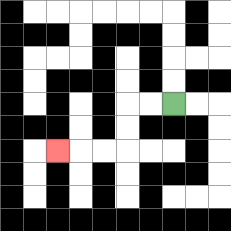{'start': '[7, 4]', 'end': '[2, 6]', 'path_directions': 'L,L,D,D,L,L,L', 'path_coordinates': '[[7, 4], [6, 4], [5, 4], [5, 5], [5, 6], [4, 6], [3, 6], [2, 6]]'}